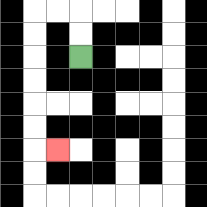{'start': '[3, 2]', 'end': '[2, 6]', 'path_directions': 'U,U,L,L,D,D,D,D,D,D,R', 'path_coordinates': '[[3, 2], [3, 1], [3, 0], [2, 0], [1, 0], [1, 1], [1, 2], [1, 3], [1, 4], [1, 5], [1, 6], [2, 6]]'}